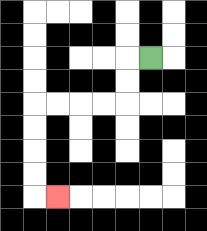{'start': '[6, 2]', 'end': '[2, 8]', 'path_directions': 'L,D,D,L,L,L,L,D,D,D,D,R', 'path_coordinates': '[[6, 2], [5, 2], [5, 3], [5, 4], [4, 4], [3, 4], [2, 4], [1, 4], [1, 5], [1, 6], [1, 7], [1, 8], [2, 8]]'}